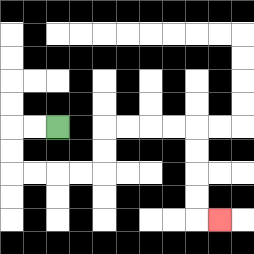{'start': '[2, 5]', 'end': '[9, 9]', 'path_directions': 'L,L,D,D,R,R,R,R,U,U,R,R,R,R,D,D,D,D,R', 'path_coordinates': '[[2, 5], [1, 5], [0, 5], [0, 6], [0, 7], [1, 7], [2, 7], [3, 7], [4, 7], [4, 6], [4, 5], [5, 5], [6, 5], [7, 5], [8, 5], [8, 6], [8, 7], [8, 8], [8, 9], [9, 9]]'}